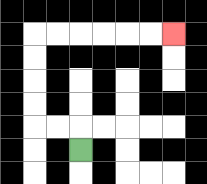{'start': '[3, 6]', 'end': '[7, 1]', 'path_directions': 'U,L,L,U,U,U,U,R,R,R,R,R,R', 'path_coordinates': '[[3, 6], [3, 5], [2, 5], [1, 5], [1, 4], [1, 3], [1, 2], [1, 1], [2, 1], [3, 1], [4, 1], [5, 1], [6, 1], [7, 1]]'}